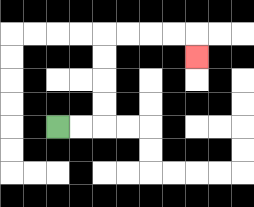{'start': '[2, 5]', 'end': '[8, 2]', 'path_directions': 'R,R,U,U,U,U,R,R,R,R,D', 'path_coordinates': '[[2, 5], [3, 5], [4, 5], [4, 4], [4, 3], [4, 2], [4, 1], [5, 1], [6, 1], [7, 1], [8, 1], [8, 2]]'}